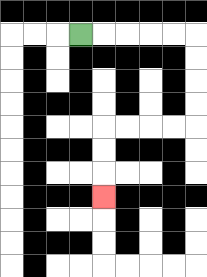{'start': '[3, 1]', 'end': '[4, 8]', 'path_directions': 'R,R,R,R,R,D,D,D,D,L,L,L,L,D,D,D', 'path_coordinates': '[[3, 1], [4, 1], [5, 1], [6, 1], [7, 1], [8, 1], [8, 2], [8, 3], [8, 4], [8, 5], [7, 5], [6, 5], [5, 5], [4, 5], [4, 6], [4, 7], [4, 8]]'}